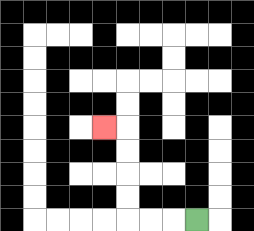{'start': '[8, 9]', 'end': '[4, 5]', 'path_directions': 'L,L,L,U,U,U,U,L', 'path_coordinates': '[[8, 9], [7, 9], [6, 9], [5, 9], [5, 8], [5, 7], [5, 6], [5, 5], [4, 5]]'}